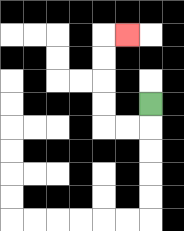{'start': '[6, 4]', 'end': '[5, 1]', 'path_directions': 'D,L,L,U,U,U,U,R', 'path_coordinates': '[[6, 4], [6, 5], [5, 5], [4, 5], [4, 4], [4, 3], [4, 2], [4, 1], [5, 1]]'}